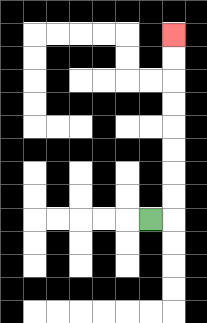{'start': '[6, 9]', 'end': '[7, 1]', 'path_directions': 'R,U,U,U,U,U,U,U,U', 'path_coordinates': '[[6, 9], [7, 9], [7, 8], [7, 7], [7, 6], [7, 5], [7, 4], [7, 3], [7, 2], [7, 1]]'}